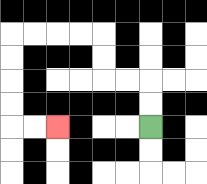{'start': '[6, 5]', 'end': '[2, 5]', 'path_directions': 'U,U,L,L,U,U,L,L,L,L,D,D,D,D,R,R', 'path_coordinates': '[[6, 5], [6, 4], [6, 3], [5, 3], [4, 3], [4, 2], [4, 1], [3, 1], [2, 1], [1, 1], [0, 1], [0, 2], [0, 3], [0, 4], [0, 5], [1, 5], [2, 5]]'}